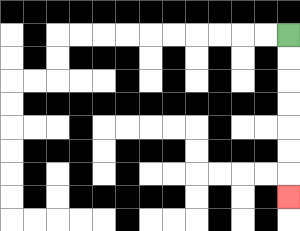{'start': '[12, 1]', 'end': '[12, 8]', 'path_directions': 'D,D,D,D,D,D,D', 'path_coordinates': '[[12, 1], [12, 2], [12, 3], [12, 4], [12, 5], [12, 6], [12, 7], [12, 8]]'}